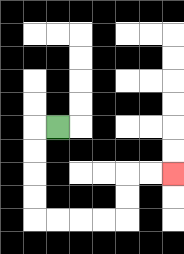{'start': '[2, 5]', 'end': '[7, 7]', 'path_directions': 'L,D,D,D,D,R,R,R,R,U,U,R,R', 'path_coordinates': '[[2, 5], [1, 5], [1, 6], [1, 7], [1, 8], [1, 9], [2, 9], [3, 9], [4, 9], [5, 9], [5, 8], [5, 7], [6, 7], [7, 7]]'}